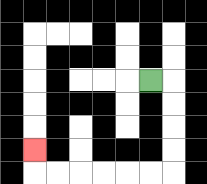{'start': '[6, 3]', 'end': '[1, 6]', 'path_directions': 'R,D,D,D,D,L,L,L,L,L,L,U', 'path_coordinates': '[[6, 3], [7, 3], [7, 4], [7, 5], [7, 6], [7, 7], [6, 7], [5, 7], [4, 7], [3, 7], [2, 7], [1, 7], [1, 6]]'}